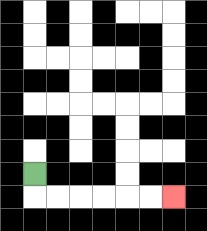{'start': '[1, 7]', 'end': '[7, 8]', 'path_directions': 'D,R,R,R,R,R,R', 'path_coordinates': '[[1, 7], [1, 8], [2, 8], [3, 8], [4, 8], [5, 8], [6, 8], [7, 8]]'}